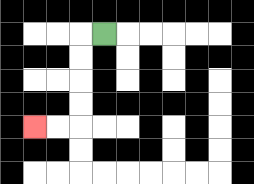{'start': '[4, 1]', 'end': '[1, 5]', 'path_directions': 'L,D,D,D,D,L,L', 'path_coordinates': '[[4, 1], [3, 1], [3, 2], [3, 3], [3, 4], [3, 5], [2, 5], [1, 5]]'}